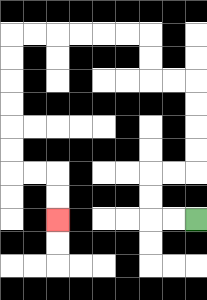{'start': '[8, 9]', 'end': '[2, 9]', 'path_directions': 'L,L,U,U,R,R,U,U,U,U,L,L,U,U,L,L,L,L,L,L,D,D,D,D,D,D,R,R,D,D', 'path_coordinates': '[[8, 9], [7, 9], [6, 9], [6, 8], [6, 7], [7, 7], [8, 7], [8, 6], [8, 5], [8, 4], [8, 3], [7, 3], [6, 3], [6, 2], [6, 1], [5, 1], [4, 1], [3, 1], [2, 1], [1, 1], [0, 1], [0, 2], [0, 3], [0, 4], [0, 5], [0, 6], [0, 7], [1, 7], [2, 7], [2, 8], [2, 9]]'}